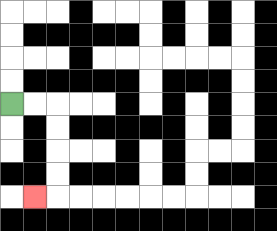{'start': '[0, 4]', 'end': '[1, 8]', 'path_directions': 'R,R,D,D,D,D,L', 'path_coordinates': '[[0, 4], [1, 4], [2, 4], [2, 5], [2, 6], [2, 7], [2, 8], [1, 8]]'}